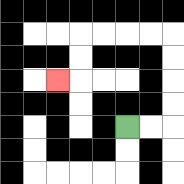{'start': '[5, 5]', 'end': '[2, 3]', 'path_directions': 'R,R,U,U,U,U,L,L,L,L,D,D,L', 'path_coordinates': '[[5, 5], [6, 5], [7, 5], [7, 4], [7, 3], [7, 2], [7, 1], [6, 1], [5, 1], [4, 1], [3, 1], [3, 2], [3, 3], [2, 3]]'}